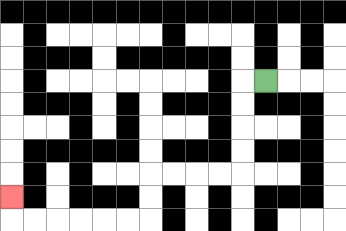{'start': '[11, 3]', 'end': '[0, 8]', 'path_directions': 'L,D,D,D,D,L,L,L,L,D,D,L,L,L,L,L,L,U', 'path_coordinates': '[[11, 3], [10, 3], [10, 4], [10, 5], [10, 6], [10, 7], [9, 7], [8, 7], [7, 7], [6, 7], [6, 8], [6, 9], [5, 9], [4, 9], [3, 9], [2, 9], [1, 9], [0, 9], [0, 8]]'}